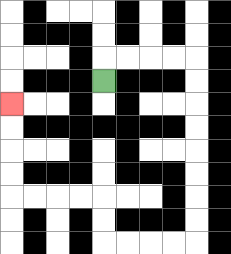{'start': '[4, 3]', 'end': '[0, 4]', 'path_directions': 'U,R,R,R,R,D,D,D,D,D,D,D,D,L,L,L,L,U,U,L,L,L,L,U,U,U,U', 'path_coordinates': '[[4, 3], [4, 2], [5, 2], [6, 2], [7, 2], [8, 2], [8, 3], [8, 4], [8, 5], [8, 6], [8, 7], [8, 8], [8, 9], [8, 10], [7, 10], [6, 10], [5, 10], [4, 10], [4, 9], [4, 8], [3, 8], [2, 8], [1, 8], [0, 8], [0, 7], [0, 6], [0, 5], [0, 4]]'}